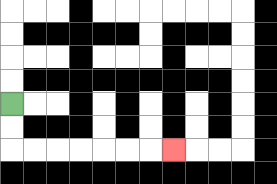{'start': '[0, 4]', 'end': '[7, 6]', 'path_directions': 'D,D,R,R,R,R,R,R,R', 'path_coordinates': '[[0, 4], [0, 5], [0, 6], [1, 6], [2, 6], [3, 6], [4, 6], [5, 6], [6, 6], [7, 6]]'}